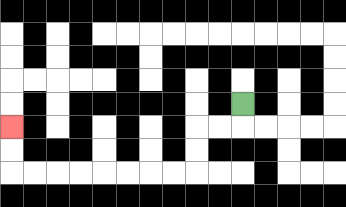{'start': '[10, 4]', 'end': '[0, 5]', 'path_directions': 'D,L,L,D,D,L,L,L,L,L,L,L,L,U,U', 'path_coordinates': '[[10, 4], [10, 5], [9, 5], [8, 5], [8, 6], [8, 7], [7, 7], [6, 7], [5, 7], [4, 7], [3, 7], [2, 7], [1, 7], [0, 7], [0, 6], [0, 5]]'}